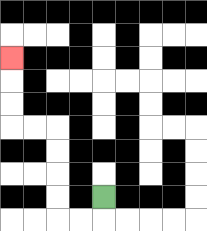{'start': '[4, 8]', 'end': '[0, 2]', 'path_directions': 'D,L,L,U,U,U,U,L,L,U,U,U', 'path_coordinates': '[[4, 8], [4, 9], [3, 9], [2, 9], [2, 8], [2, 7], [2, 6], [2, 5], [1, 5], [0, 5], [0, 4], [0, 3], [0, 2]]'}